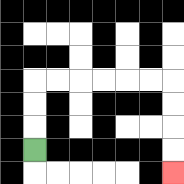{'start': '[1, 6]', 'end': '[7, 7]', 'path_directions': 'U,U,U,R,R,R,R,R,R,D,D,D,D', 'path_coordinates': '[[1, 6], [1, 5], [1, 4], [1, 3], [2, 3], [3, 3], [4, 3], [5, 3], [6, 3], [7, 3], [7, 4], [7, 5], [7, 6], [7, 7]]'}